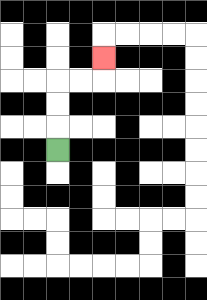{'start': '[2, 6]', 'end': '[4, 2]', 'path_directions': 'U,U,U,R,R,U', 'path_coordinates': '[[2, 6], [2, 5], [2, 4], [2, 3], [3, 3], [4, 3], [4, 2]]'}